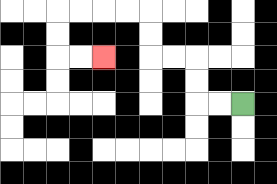{'start': '[10, 4]', 'end': '[4, 2]', 'path_directions': 'L,L,U,U,L,L,U,U,L,L,L,L,D,D,R,R', 'path_coordinates': '[[10, 4], [9, 4], [8, 4], [8, 3], [8, 2], [7, 2], [6, 2], [6, 1], [6, 0], [5, 0], [4, 0], [3, 0], [2, 0], [2, 1], [2, 2], [3, 2], [4, 2]]'}